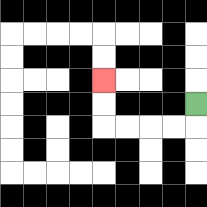{'start': '[8, 4]', 'end': '[4, 3]', 'path_directions': 'D,L,L,L,L,U,U', 'path_coordinates': '[[8, 4], [8, 5], [7, 5], [6, 5], [5, 5], [4, 5], [4, 4], [4, 3]]'}